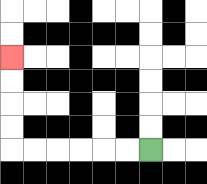{'start': '[6, 6]', 'end': '[0, 2]', 'path_directions': 'L,L,L,L,L,L,U,U,U,U', 'path_coordinates': '[[6, 6], [5, 6], [4, 6], [3, 6], [2, 6], [1, 6], [0, 6], [0, 5], [0, 4], [0, 3], [0, 2]]'}